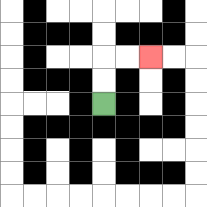{'start': '[4, 4]', 'end': '[6, 2]', 'path_directions': 'U,U,R,R', 'path_coordinates': '[[4, 4], [4, 3], [4, 2], [5, 2], [6, 2]]'}